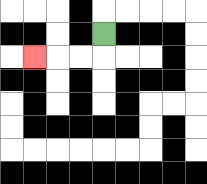{'start': '[4, 1]', 'end': '[1, 2]', 'path_directions': 'D,L,L,L', 'path_coordinates': '[[4, 1], [4, 2], [3, 2], [2, 2], [1, 2]]'}